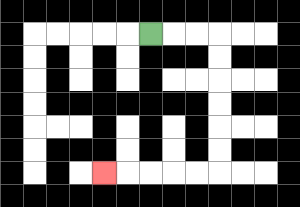{'start': '[6, 1]', 'end': '[4, 7]', 'path_directions': 'R,R,R,D,D,D,D,D,D,L,L,L,L,L', 'path_coordinates': '[[6, 1], [7, 1], [8, 1], [9, 1], [9, 2], [9, 3], [9, 4], [9, 5], [9, 6], [9, 7], [8, 7], [7, 7], [6, 7], [5, 7], [4, 7]]'}